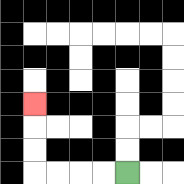{'start': '[5, 7]', 'end': '[1, 4]', 'path_directions': 'L,L,L,L,U,U,U', 'path_coordinates': '[[5, 7], [4, 7], [3, 7], [2, 7], [1, 7], [1, 6], [1, 5], [1, 4]]'}